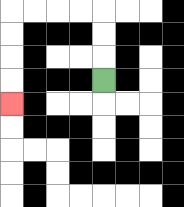{'start': '[4, 3]', 'end': '[0, 4]', 'path_directions': 'U,U,U,L,L,L,L,D,D,D,D', 'path_coordinates': '[[4, 3], [4, 2], [4, 1], [4, 0], [3, 0], [2, 0], [1, 0], [0, 0], [0, 1], [0, 2], [0, 3], [0, 4]]'}